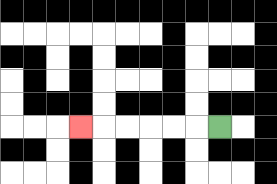{'start': '[9, 5]', 'end': '[3, 5]', 'path_directions': 'L,L,L,L,L,L', 'path_coordinates': '[[9, 5], [8, 5], [7, 5], [6, 5], [5, 5], [4, 5], [3, 5]]'}